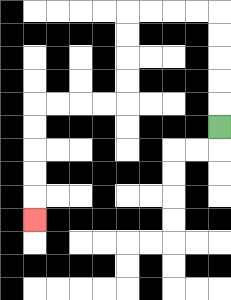{'start': '[9, 5]', 'end': '[1, 9]', 'path_directions': 'U,U,U,U,U,L,L,L,L,D,D,D,D,L,L,L,L,D,D,D,D,D', 'path_coordinates': '[[9, 5], [9, 4], [9, 3], [9, 2], [9, 1], [9, 0], [8, 0], [7, 0], [6, 0], [5, 0], [5, 1], [5, 2], [5, 3], [5, 4], [4, 4], [3, 4], [2, 4], [1, 4], [1, 5], [1, 6], [1, 7], [1, 8], [1, 9]]'}